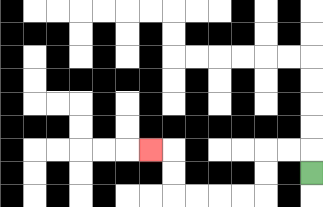{'start': '[13, 7]', 'end': '[6, 6]', 'path_directions': 'U,L,L,D,D,L,L,L,L,U,U,L', 'path_coordinates': '[[13, 7], [13, 6], [12, 6], [11, 6], [11, 7], [11, 8], [10, 8], [9, 8], [8, 8], [7, 8], [7, 7], [7, 6], [6, 6]]'}